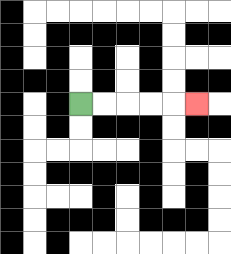{'start': '[3, 4]', 'end': '[8, 4]', 'path_directions': 'R,R,R,R,R', 'path_coordinates': '[[3, 4], [4, 4], [5, 4], [6, 4], [7, 4], [8, 4]]'}